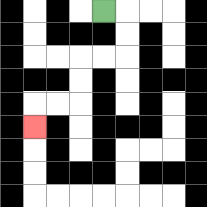{'start': '[4, 0]', 'end': '[1, 5]', 'path_directions': 'R,D,D,L,L,D,D,L,L,D', 'path_coordinates': '[[4, 0], [5, 0], [5, 1], [5, 2], [4, 2], [3, 2], [3, 3], [3, 4], [2, 4], [1, 4], [1, 5]]'}